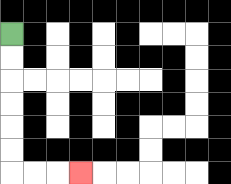{'start': '[0, 1]', 'end': '[3, 7]', 'path_directions': 'D,D,D,D,D,D,R,R,R', 'path_coordinates': '[[0, 1], [0, 2], [0, 3], [0, 4], [0, 5], [0, 6], [0, 7], [1, 7], [2, 7], [3, 7]]'}